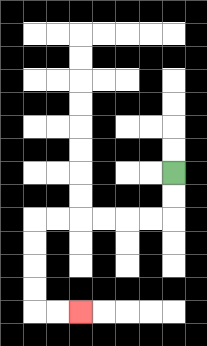{'start': '[7, 7]', 'end': '[3, 13]', 'path_directions': 'D,D,L,L,L,L,L,L,D,D,D,D,R,R', 'path_coordinates': '[[7, 7], [7, 8], [7, 9], [6, 9], [5, 9], [4, 9], [3, 9], [2, 9], [1, 9], [1, 10], [1, 11], [1, 12], [1, 13], [2, 13], [3, 13]]'}